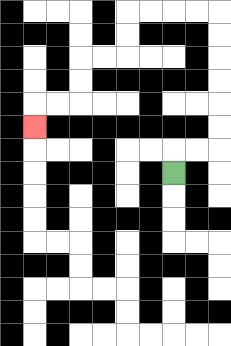{'start': '[7, 7]', 'end': '[1, 5]', 'path_directions': 'U,R,R,U,U,U,U,U,U,L,L,L,L,D,D,L,L,D,D,L,L,D', 'path_coordinates': '[[7, 7], [7, 6], [8, 6], [9, 6], [9, 5], [9, 4], [9, 3], [9, 2], [9, 1], [9, 0], [8, 0], [7, 0], [6, 0], [5, 0], [5, 1], [5, 2], [4, 2], [3, 2], [3, 3], [3, 4], [2, 4], [1, 4], [1, 5]]'}